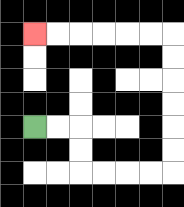{'start': '[1, 5]', 'end': '[1, 1]', 'path_directions': 'R,R,D,D,R,R,R,R,U,U,U,U,U,U,L,L,L,L,L,L', 'path_coordinates': '[[1, 5], [2, 5], [3, 5], [3, 6], [3, 7], [4, 7], [5, 7], [6, 7], [7, 7], [7, 6], [7, 5], [7, 4], [7, 3], [7, 2], [7, 1], [6, 1], [5, 1], [4, 1], [3, 1], [2, 1], [1, 1]]'}